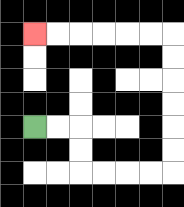{'start': '[1, 5]', 'end': '[1, 1]', 'path_directions': 'R,R,D,D,R,R,R,R,U,U,U,U,U,U,L,L,L,L,L,L', 'path_coordinates': '[[1, 5], [2, 5], [3, 5], [3, 6], [3, 7], [4, 7], [5, 7], [6, 7], [7, 7], [7, 6], [7, 5], [7, 4], [7, 3], [7, 2], [7, 1], [6, 1], [5, 1], [4, 1], [3, 1], [2, 1], [1, 1]]'}